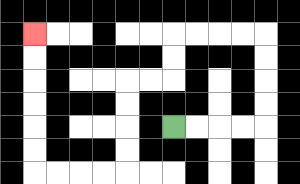{'start': '[7, 5]', 'end': '[1, 1]', 'path_directions': 'R,R,R,R,U,U,U,U,L,L,L,L,D,D,L,L,D,D,D,D,L,L,L,L,U,U,U,U,U,U', 'path_coordinates': '[[7, 5], [8, 5], [9, 5], [10, 5], [11, 5], [11, 4], [11, 3], [11, 2], [11, 1], [10, 1], [9, 1], [8, 1], [7, 1], [7, 2], [7, 3], [6, 3], [5, 3], [5, 4], [5, 5], [5, 6], [5, 7], [4, 7], [3, 7], [2, 7], [1, 7], [1, 6], [1, 5], [1, 4], [1, 3], [1, 2], [1, 1]]'}